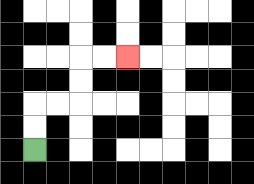{'start': '[1, 6]', 'end': '[5, 2]', 'path_directions': 'U,U,R,R,U,U,R,R', 'path_coordinates': '[[1, 6], [1, 5], [1, 4], [2, 4], [3, 4], [3, 3], [3, 2], [4, 2], [5, 2]]'}